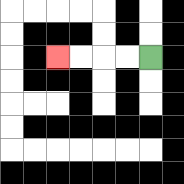{'start': '[6, 2]', 'end': '[2, 2]', 'path_directions': 'L,L,L,L', 'path_coordinates': '[[6, 2], [5, 2], [4, 2], [3, 2], [2, 2]]'}